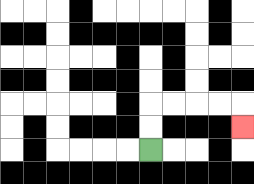{'start': '[6, 6]', 'end': '[10, 5]', 'path_directions': 'U,U,R,R,R,R,D', 'path_coordinates': '[[6, 6], [6, 5], [6, 4], [7, 4], [8, 4], [9, 4], [10, 4], [10, 5]]'}